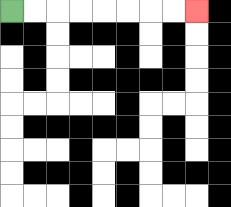{'start': '[0, 0]', 'end': '[8, 0]', 'path_directions': 'R,R,R,R,R,R,R,R', 'path_coordinates': '[[0, 0], [1, 0], [2, 0], [3, 0], [4, 0], [5, 0], [6, 0], [7, 0], [8, 0]]'}